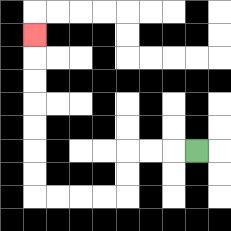{'start': '[8, 6]', 'end': '[1, 1]', 'path_directions': 'L,L,L,D,D,L,L,L,L,U,U,U,U,U,U,U', 'path_coordinates': '[[8, 6], [7, 6], [6, 6], [5, 6], [5, 7], [5, 8], [4, 8], [3, 8], [2, 8], [1, 8], [1, 7], [1, 6], [1, 5], [1, 4], [1, 3], [1, 2], [1, 1]]'}